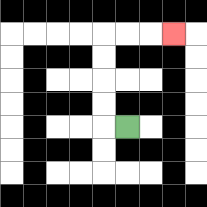{'start': '[5, 5]', 'end': '[7, 1]', 'path_directions': 'L,U,U,U,U,R,R,R', 'path_coordinates': '[[5, 5], [4, 5], [4, 4], [4, 3], [4, 2], [4, 1], [5, 1], [6, 1], [7, 1]]'}